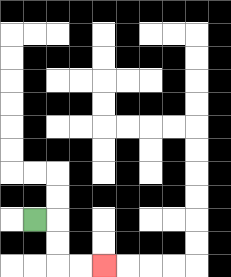{'start': '[1, 9]', 'end': '[4, 11]', 'path_directions': 'R,D,D,R,R', 'path_coordinates': '[[1, 9], [2, 9], [2, 10], [2, 11], [3, 11], [4, 11]]'}